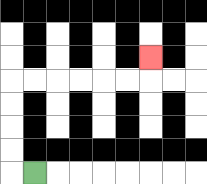{'start': '[1, 7]', 'end': '[6, 2]', 'path_directions': 'L,U,U,U,U,R,R,R,R,R,R,U', 'path_coordinates': '[[1, 7], [0, 7], [0, 6], [0, 5], [0, 4], [0, 3], [1, 3], [2, 3], [3, 3], [4, 3], [5, 3], [6, 3], [6, 2]]'}